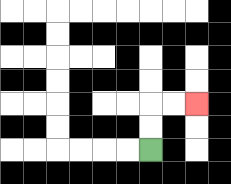{'start': '[6, 6]', 'end': '[8, 4]', 'path_directions': 'U,U,R,R', 'path_coordinates': '[[6, 6], [6, 5], [6, 4], [7, 4], [8, 4]]'}